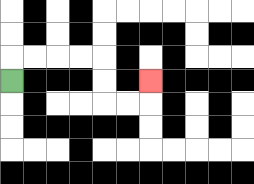{'start': '[0, 3]', 'end': '[6, 3]', 'path_directions': 'U,R,R,R,R,D,D,R,R,U', 'path_coordinates': '[[0, 3], [0, 2], [1, 2], [2, 2], [3, 2], [4, 2], [4, 3], [4, 4], [5, 4], [6, 4], [6, 3]]'}